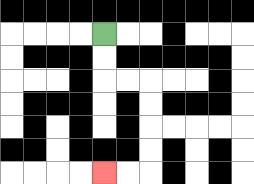{'start': '[4, 1]', 'end': '[4, 7]', 'path_directions': 'D,D,R,R,D,D,D,D,L,L', 'path_coordinates': '[[4, 1], [4, 2], [4, 3], [5, 3], [6, 3], [6, 4], [6, 5], [6, 6], [6, 7], [5, 7], [4, 7]]'}